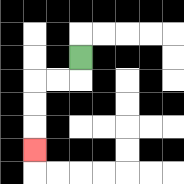{'start': '[3, 2]', 'end': '[1, 6]', 'path_directions': 'D,L,L,D,D,D', 'path_coordinates': '[[3, 2], [3, 3], [2, 3], [1, 3], [1, 4], [1, 5], [1, 6]]'}